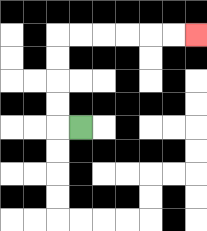{'start': '[3, 5]', 'end': '[8, 1]', 'path_directions': 'L,U,U,U,U,R,R,R,R,R,R', 'path_coordinates': '[[3, 5], [2, 5], [2, 4], [2, 3], [2, 2], [2, 1], [3, 1], [4, 1], [5, 1], [6, 1], [7, 1], [8, 1]]'}